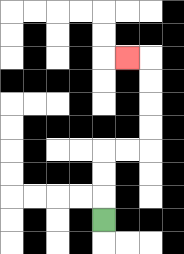{'start': '[4, 9]', 'end': '[5, 2]', 'path_directions': 'U,U,U,R,R,U,U,U,U,L', 'path_coordinates': '[[4, 9], [4, 8], [4, 7], [4, 6], [5, 6], [6, 6], [6, 5], [6, 4], [6, 3], [6, 2], [5, 2]]'}